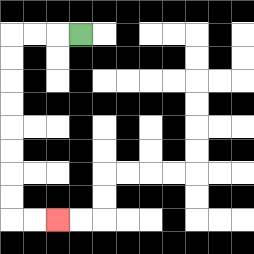{'start': '[3, 1]', 'end': '[2, 9]', 'path_directions': 'L,L,L,D,D,D,D,D,D,D,D,R,R', 'path_coordinates': '[[3, 1], [2, 1], [1, 1], [0, 1], [0, 2], [0, 3], [0, 4], [0, 5], [0, 6], [0, 7], [0, 8], [0, 9], [1, 9], [2, 9]]'}